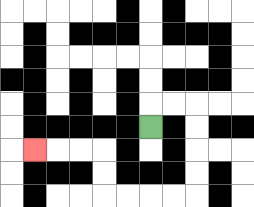{'start': '[6, 5]', 'end': '[1, 6]', 'path_directions': 'U,R,R,D,D,D,D,L,L,L,L,U,U,L,L,L', 'path_coordinates': '[[6, 5], [6, 4], [7, 4], [8, 4], [8, 5], [8, 6], [8, 7], [8, 8], [7, 8], [6, 8], [5, 8], [4, 8], [4, 7], [4, 6], [3, 6], [2, 6], [1, 6]]'}